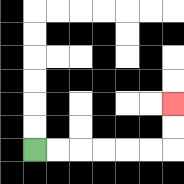{'start': '[1, 6]', 'end': '[7, 4]', 'path_directions': 'R,R,R,R,R,R,U,U', 'path_coordinates': '[[1, 6], [2, 6], [3, 6], [4, 6], [5, 6], [6, 6], [7, 6], [7, 5], [7, 4]]'}